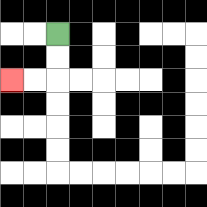{'start': '[2, 1]', 'end': '[0, 3]', 'path_directions': 'D,D,L,L', 'path_coordinates': '[[2, 1], [2, 2], [2, 3], [1, 3], [0, 3]]'}